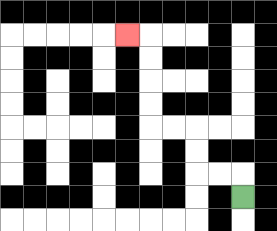{'start': '[10, 8]', 'end': '[5, 1]', 'path_directions': 'U,L,L,U,U,L,L,U,U,U,U,L', 'path_coordinates': '[[10, 8], [10, 7], [9, 7], [8, 7], [8, 6], [8, 5], [7, 5], [6, 5], [6, 4], [6, 3], [6, 2], [6, 1], [5, 1]]'}